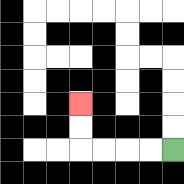{'start': '[7, 6]', 'end': '[3, 4]', 'path_directions': 'L,L,L,L,U,U', 'path_coordinates': '[[7, 6], [6, 6], [5, 6], [4, 6], [3, 6], [3, 5], [3, 4]]'}